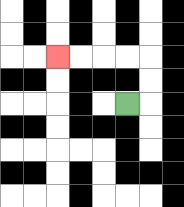{'start': '[5, 4]', 'end': '[2, 2]', 'path_directions': 'R,U,U,L,L,L,L', 'path_coordinates': '[[5, 4], [6, 4], [6, 3], [6, 2], [5, 2], [4, 2], [3, 2], [2, 2]]'}